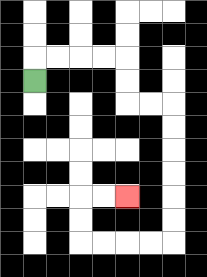{'start': '[1, 3]', 'end': '[5, 8]', 'path_directions': 'U,R,R,R,R,D,D,R,R,D,D,D,D,D,D,L,L,L,L,U,U,R,R', 'path_coordinates': '[[1, 3], [1, 2], [2, 2], [3, 2], [4, 2], [5, 2], [5, 3], [5, 4], [6, 4], [7, 4], [7, 5], [7, 6], [7, 7], [7, 8], [7, 9], [7, 10], [6, 10], [5, 10], [4, 10], [3, 10], [3, 9], [3, 8], [4, 8], [5, 8]]'}